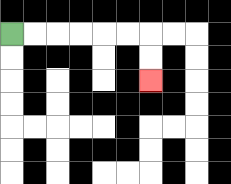{'start': '[0, 1]', 'end': '[6, 3]', 'path_directions': 'R,R,R,R,R,R,D,D', 'path_coordinates': '[[0, 1], [1, 1], [2, 1], [3, 1], [4, 1], [5, 1], [6, 1], [6, 2], [6, 3]]'}